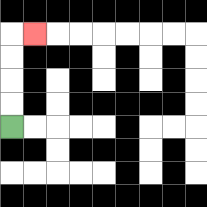{'start': '[0, 5]', 'end': '[1, 1]', 'path_directions': 'U,U,U,U,R', 'path_coordinates': '[[0, 5], [0, 4], [0, 3], [0, 2], [0, 1], [1, 1]]'}